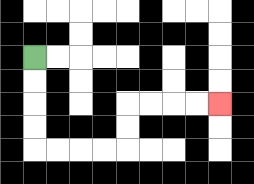{'start': '[1, 2]', 'end': '[9, 4]', 'path_directions': 'D,D,D,D,R,R,R,R,U,U,R,R,R,R', 'path_coordinates': '[[1, 2], [1, 3], [1, 4], [1, 5], [1, 6], [2, 6], [3, 6], [4, 6], [5, 6], [5, 5], [5, 4], [6, 4], [7, 4], [8, 4], [9, 4]]'}